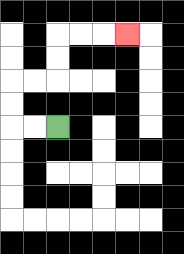{'start': '[2, 5]', 'end': '[5, 1]', 'path_directions': 'L,L,U,U,R,R,U,U,R,R,R', 'path_coordinates': '[[2, 5], [1, 5], [0, 5], [0, 4], [0, 3], [1, 3], [2, 3], [2, 2], [2, 1], [3, 1], [4, 1], [5, 1]]'}